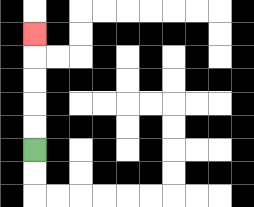{'start': '[1, 6]', 'end': '[1, 1]', 'path_directions': 'U,U,U,U,U', 'path_coordinates': '[[1, 6], [1, 5], [1, 4], [1, 3], [1, 2], [1, 1]]'}